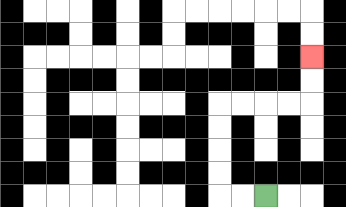{'start': '[11, 8]', 'end': '[13, 2]', 'path_directions': 'L,L,U,U,U,U,R,R,R,R,U,U', 'path_coordinates': '[[11, 8], [10, 8], [9, 8], [9, 7], [9, 6], [9, 5], [9, 4], [10, 4], [11, 4], [12, 4], [13, 4], [13, 3], [13, 2]]'}